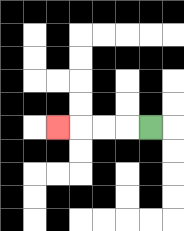{'start': '[6, 5]', 'end': '[2, 5]', 'path_directions': 'L,L,L,L', 'path_coordinates': '[[6, 5], [5, 5], [4, 5], [3, 5], [2, 5]]'}